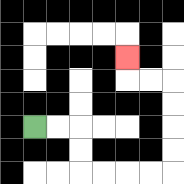{'start': '[1, 5]', 'end': '[5, 2]', 'path_directions': 'R,R,D,D,R,R,R,R,U,U,U,U,L,L,U', 'path_coordinates': '[[1, 5], [2, 5], [3, 5], [3, 6], [3, 7], [4, 7], [5, 7], [6, 7], [7, 7], [7, 6], [7, 5], [7, 4], [7, 3], [6, 3], [5, 3], [5, 2]]'}